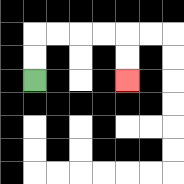{'start': '[1, 3]', 'end': '[5, 3]', 'path_directions': 'U,U,R,R,R,R,D,D', 'path_coordinates': '[[1, 3], [1, 2], [1, 1], [2, 1], [3, 1], [4, 1], [5, 1], [5, 2], [5, 3]]'}